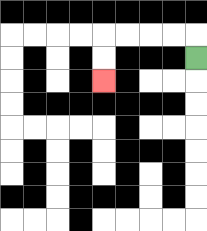{'start': '[8, 2]', 'end': '[4, 3]', 'path_directions': 'U,L,L,L,L,D,D', 'path_coordinates': '[[8, 2], [8, 1], [7, 1], [6, 1], [5, 1], [4, 1], [4, 2], [4, 3]]'}